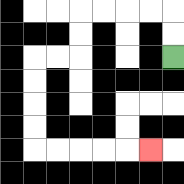{'start': '[7, 2]', 'end': '[6, 6]', 'path_directions': 'U,U,L,L,L,L,D,D,L,L,D,D,D,D,R,R,R,R,R', 'path_coordinates': '[[7, 2], [7, 1], [7, 0], [6, 0], [5, 0], [4, 0], [3, 0], [3, 1], [3, 2], [2, 2], [1, 2], [1, 3], [1, 4], [1, 5], [1, 6], [2, 6], [3, 6], [4, 6], [5, 6], [6, 6]]'}